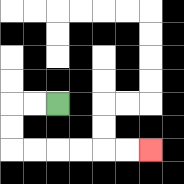{'start': '[2, 4]', 'end': '[6, 6]', 'path_directions': 'L,L,D,D,R,R,R,R,R,R', 'path_coordinates': '[[2, 4], [1, 4], [0, 4], [0, 5], [0, 6], [1, 6], [2, 6], [3, 6], [4, 6], [5, 6], [6, 6]]'}